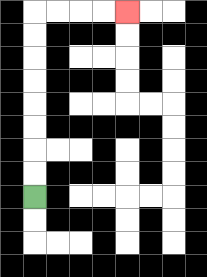{'start': '[1, 8]', 'end': '[5, 0]', 'path_directions': 'U,U,U,U,U,U,U,U,R,R,R,R', 'path_coordinates': '[[1, 8], [1, 7], [1, 6], [1, 5], [1, 4], [1, 3], [1, 2], [1, 1], [1, 0], [2, 0], [3, 0], [4, 0], [5, 0]]'}